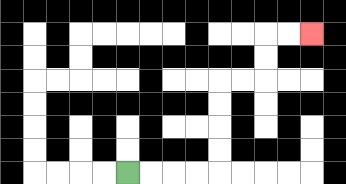{'start': '[5, 7]', 'end': '[13, 1]', 'path_directions': 'R,R,R,R,U,U,U,U,R,R,U,U,R,R', 'path_coordinates': '[[5, 7], [6, 7], [7, 7], [8, 7], [9, 7], [9, 6], [9, 5], [9, 4], [9, 3], [10, 3], [11, 3], [11, 2], [11, 1], [12, 1], [13, 1]]'}